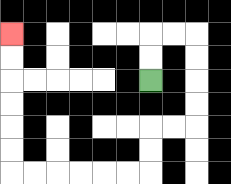{'start': '[6, 3]', 'end': '[0, 1]', 'path_directions': 'U,U,R,R,D,D,D,D,L,L,D,D,L,L,L,L,L,L,U,U,U,U,U,U', 'path_coordinates': '[[6, 3], [6, 2], [6, 1], [7, 1], [8, 1], [8, 2], [8, 3], [8, 4], [8, 5], [7, 5], [6, 5], [6, 6], [6, 7], [5, 7], [4, 7], [3, 7], [2, 7], [1, 7], [0, 7], [0, 6], [0, 5], [0, 4], [0, 3], [0, 2], [0, 1]]'}